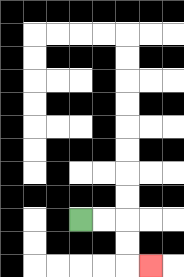{'start': '[3, 9]', 'end': '[6, 11]', 'path_directions': 'R,R,D,D,R', 'path_coordinates': '[[3, 9], [4, 9], [5, 9], [5, 10], [5, 11], [6, 11]]'}